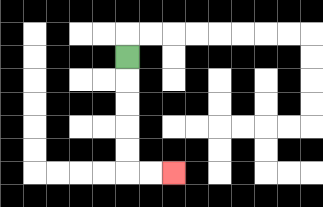{'start': '[5, 2]', 'end': '[7, 7]', 'path_directions': 'D,D,D,D,D,R,R', 'path_coordinates': '[[5, 2], [5, 3], [5, 4], [5, 5], [5, 6], [5, 7], [6, 7], [7, 7]]'}